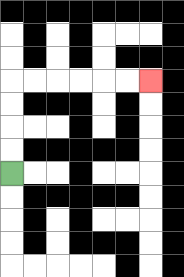{'start': '[0, 7]', 'end': '[6, 3]', 'path_directions': 'U,U,U,U,R,R,R,R,R,R', 'path_coordinates': '[[0, 7], [0, 6], [0, 5], [0, 4], [0, 3], [1, 3], [2, 3], [3, 3], [4, 3], [5, 3], [6, 3]]'}